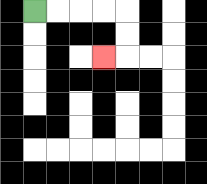{'start': '[1, 0]', 'end': '[4, 2]', 'path_directions': 'R,R,R,R,D,D,L', 'path_coordinates': '[[1, 0], [2, 0], [3, 0], [4, 0], [5, 0], [5, 1], [5, 2], [4, 2]]'}